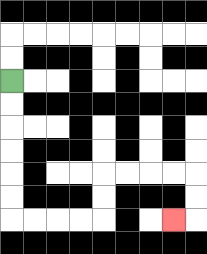{'start': '[0, 3]', 'end': '[7, 9]', 'path_directions': 'D,D,D,D,D,D,R,R,R,R,U,U,R,R,R,R,D,D,L', 'path_coordinates': '[[0, 3], [0, 4], [0, 5], [0, 6], [0, 7], [0, 8], [0, 9], [1, 9], [2, 9], [3, 9], [4, 9], [4, 8], [4, 7], [5, 7], [6, 7], [7, 7], [8, 7], [8, 8], [8, 9], [7, 9]]'}